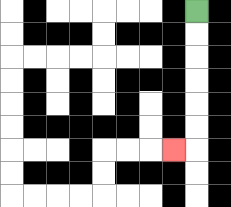{'start': '[8, 0]', 'end': '[7, 6]', 'path_directions': 'D,D,D,D,D,D,L', 'path_coordinates': '[[8, 0], [8, 1], [8, 2], [8, 3], [8, 4], [8, 5], [8, 6], [7, 6]]'}